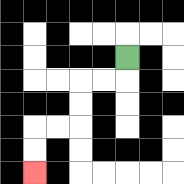{'start': '[5, 2]', 'end': '[1, 7]', 'path_directions': 'D,L,L,D,D,L,L,D,D', 'path_coordinates': '[[5, 2], [5, 3], [4, 3], [3, 3], [3, 4], [3, 5], [2, 5], [1, 5], [1, 6], [1, 7]]'}